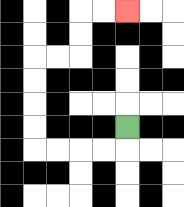{'start': '[5, 5]', 'end': '[5, 0]', 'path_directions': 'D,L,L,L,L,U,U,U,U,R,R,U,U,R,R', 'path_coordinates': '[[5, 5], [5, 6], [4, 6], [3, 6], [2, 6], [1, 6], [1, 5], [1, 4], [1, 3], [1, 2], [2, 2], [3, 2], [3, 1], [3, 0], [4, 0], [5, 0]]'}